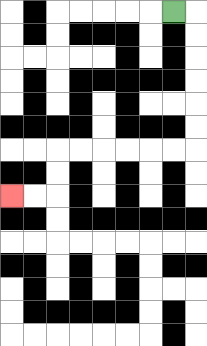{'start': '[7, 0]', 'end': '[0, 8]', 'path_directions': 'R,D,D,D,D,D,D,L,L,L,L,L,L,D,D,L,L', 'path_coordinates': '[[7, 0], [8, 0], [8, 1], [8, 2], [8, 3], [8, 4], [8, 5], [8, 6], [7, 6], [6, 6], [5, 6], [4, 6], [3, 6], [2, 6], [2, 7], [2, 8], [1, 8], [0, 8]]'}